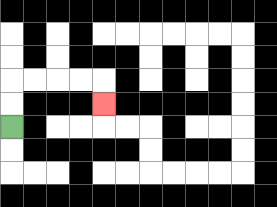{'start': '[0, 5]', 'end': '[4, 4]', 'path_directions': 'U,U,R,R,R,R,D', 'path_coordinates': '[[0, 5], [0, 4], [0, 3], [1, 3], [2, 3], [3, 3], [4, 3], [4, 4]]'}